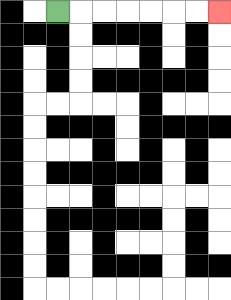{'start': '[2, 0]', 'end': '[9, 0]', 'path_directions': 'R,R,R,R,R,R,R', 'path_coordinates': '[[2, 0], [3, 0], [4, 0], [5, 0], [6, 0], [7, 0], [8, 0], [9, 0]]'}